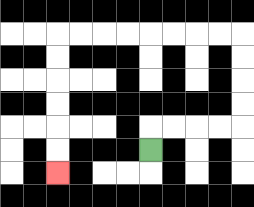{'start': '[6, 6]', 'end': '[2, 7]', 'path_directions': 'U,R,R,R,R,U,U,U,U,L,L,L,L,L,L,L,L,D,D,D,D,D,D', 'path_coordinates': '[[6, 6], [6, 5], [7, 5], [8, 5], [9, 5], [10, 5], [10, 4], [10, 3], [10, 2], [10, 1], [9, 1], [8, 1], [7, 1], [6, 1], [5, 1], [4, 1], [3, 1], [2, 1], [2, 2], [2, 3], [2, 4], [2, 5], [2, 6], [2, 7]]'}